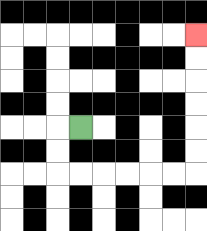{'start': '[3, 5]', 'end': '[8, 1]', 'path_directions': 'L,D,D,R,R,R,R,R,R,U,U,U,U,U,U', 'path_coordinates': '[[3, 5], [2, 5], [2, 6], [2, 7], [3, 7], [4, 7], [5, 7], [6, 7], [7, 7], [8, 7], [8, 6], [8, 5], [8, 4], [8, 3], [8, 2], [8, 1]]'}